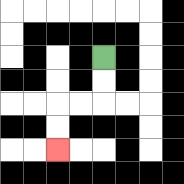{'start': '[4, 2]', 'end': '[2, 6]', 'path_directions': 'D,D,L,L,D,D', 'path_coordinates': '[[4, 2], [4, 3], [4, 4], [3, 4], [2, 4], [2, 5], [2, 6]]'}